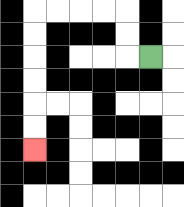{'start': '[6, 2]', 'end': '[1, 6]', 'path_directions': 'L,U,U,L,L,L,L,D,D,D,D,D,D', 'path_coordinates': '[[6, 2], [5, 2], [5, 1], [5, 0], [4, 0], [3, 0], [2, 0], [1, 0], [1, 1], [1, 2], [1, 3], [1, 4], [1, 5], [1, 6]]'}